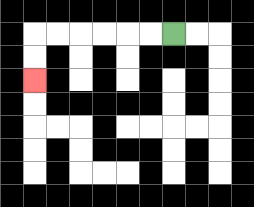{'start': '[7, 1]', 'end': '[1, 3]', 'path_directions': 'L,L,L,L,L,L,D,D', 'path_coordinates': '[[7, 1], [6, 1], [5, 1], [4, 1], [3, 1], [2, 1], [1, 1], [1, 2], [1, 3]]'}